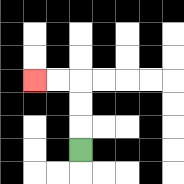{'start': '[3, 6]', 'end': '[1, 3]', 'path_directions': 'U,U,U,L,L', 'path_coordinates': '[[3, 6], [3, 5], [3, 4], [3, 3], [2, 3], [1, 3]]'}